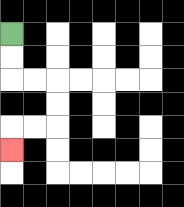{'start': '[0, 1]', 'end': '[0, 6]', 'path_directions': 'D,D,R,R,D,D,L,L,D', 'path_coordinates': '[[0, 1], [0, 2], [0, 3], [1, 3], [2, 3], [2, 4], [2, 5], [1, 5], [0, 5], [0, 6]]'}